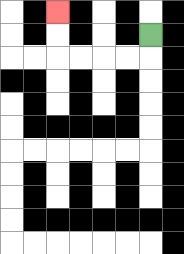{'start': '[6, 1]', 'end': '[2, 0]', 'path_directions': 'D,L,L,L,L,U,U', 'path_coordinates': '[[6, 1], [6, 2], [5, 2], [4, 2], [3, 2], [2, 2], [2, 1], [2, 0]]'}